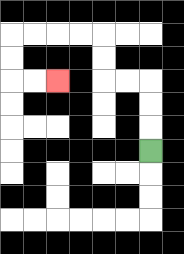{'start': '[6, 6]', 'end': '[2, 3]', 'path_directions': 'U,U,U,L,L,U,U,L,L,L,L,D,D,R,R', 'path_coordinates': '[[6, 6], [6, 5], [6, 4], [6, 3], [5, 3], [4, 3], [4, 2], [4, 1], [3, 1], [2, 1], [1, 1], [0, 1], [0, 2], [0, 3], [1, 3], [2, 3]]'}